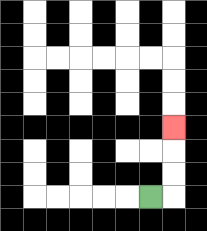{'start': '[6, 8]', 'end': '[7, 5]', 'path_directions': 'R,U,U,U', 'path_coordinates': '[[6, 8], [7, 8], [7, 7], [7, 6], [7, 5]]'}